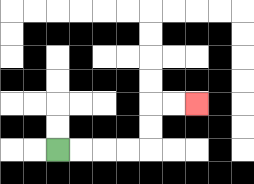{'start': '[2, 6]', 'end': '[8, 4]', 'path_directions': 'R,R,R,R,U,U,R,R', 'path_coordinates': '[[2, 6], [3, 6], [4, 6], [5, 6], [6, 6], [6, 5], [6, 4], [7, 4], [8, 4]]'}